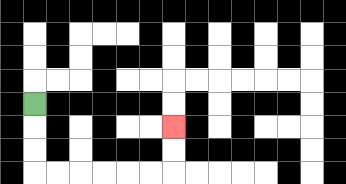{'start': '[1, 4]', 'end': '[7, 5]', 'path_directions': 'D,D,D,R,R,R,R,R,R,U,U', 'path_coordinates': '[[1, 4], [1, 5], [1, 6], [1, 7], [2, 7], [3, 7], [4, 7], [5, 7], [6, 7], [7, 7], [7, 6], [7, 5]]'}